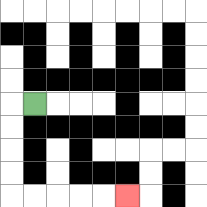{'start': '[1, 4]', 'end': '[5, 8]', 'path_directions': 'L,D,D,D,D,R,R,R,R,R', 'path_coordinates': '[[1, 4], [0, 4], [0, 5], [0, 6], [0, 7], [0, 8], [1, 8], [2, 8], [3, 8], [4, 8], [5, 8]]'}